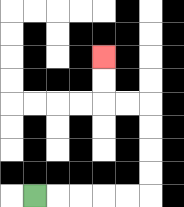{'start': '[1, 8]', 'end': '[4, 2]', 'path_directions': 'R,R,R,R,R,U,U,U,U,L,L,U,U', 'path_coordinates': '[[1, 8], [2, 8], [3, 8], [4, 8], [5, 8], [6, 8], [6, 7], [6, 6], [6, 5], [6, 4], [5, 4], [4, 4], [4, 3], [4, 2]]'}